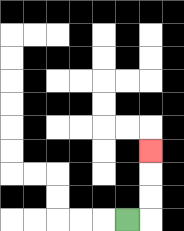{'start': '[5, 9]', 'end': '[6, 6]', 'path_directions': 'R,U,U,U', 'path_coordinates': '[[5, 9], [6, 9], [6, 8], [6, 7], [6, 6]]'}